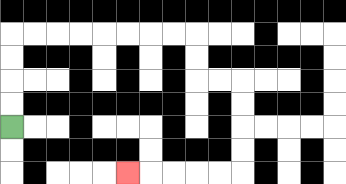{'start': '[0, 5]', 'end': '[5, 7]', 'path_directions': 'U,U,U,U,R,R,R,R,R,R,R,R,D,D,R,R,D,D,D,D,L,L,L,L,L', 'path_coordinates': '[[0, 5], [0, 4], [0, 3], [0, 2], [0, 1], [1, 1], [2, 1], [3, 1], [4, 1], [5, 1], [6, 1], [7, 1], [8, 1], [8, 2], [8, 3], [9, 3], [10, 3], [10, 4], [10, 5], [10, 6], [10, 7], [9, 7], [8, 7], [7, 7], [6, 7], [5, 7]]'}